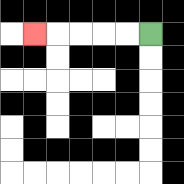{'start': '[6, 1]', 'end': '[1, 1]', 'path_directions': 'L,L,L,L,L', 'path_coordinates': '[[6, 1], [5, 1], [4, 1], [3, 1], [2, 1], [1, 1]]'}